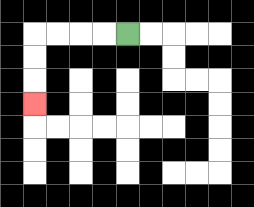{'start': '[5, 1]', 'end': '[1, 4]', 'path_directions': 'L,L,L,L,D,D,D', 'path_coordinates': '[[5, 1], [4, 1], [3, 1], [2, 1], [1, 1], [1, 2], [1, 3], [1, 4]]'}